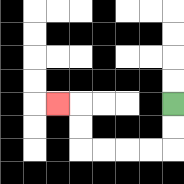{'start': '[7, 4]', 'end': '[2, 4]', 'path_directions': 'D,D,L,L,L,L,U,U,L', 'path_coordinates': '[[7, 4], [7, 5], [7, 6], [6, 6], [5, 6], [4, 6], [3, 6], [3, 5], [3, 4], [2, 4]]'}